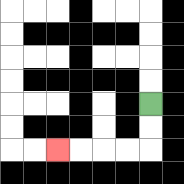{'start': '[6, 4]', 'end': '[2, 6]', 'path_directions': 'D,D,L,L,L,L', 'path_coordinates': '[[6, 4], [6, 5], [6, 6], [5, 6], [4, 6], [3, 6], [2, 6]]'}